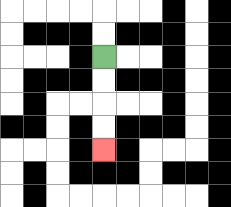{'start': '[4, 2]', 'end': '[4, 6]', 'path_directions': 'D,D,D,D', 'path_coordinates': '[[4, 2], [4, 3], [4, 4], [4, 5], [4, 6]]'}